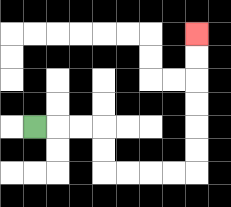{'start': '[1, 5]', 'end': '[8, 1]', 'path_directions': 'R,R,R,D,D,R,R,R,R,U,U,U,U,U,U', 'path_coordinates': '[[1, 5], [2, 5], [3, 5], [4, 5], [4, 6], [4, 7], [5, 7], [6, 7], [7, 7], [8, 7], [8, 6], [8, 5], [8, 4], [8, 3], [8, 2], [8, 1]]'}